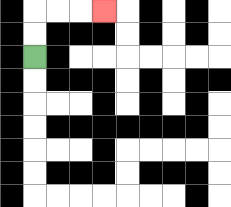{'start': '[1, 2]', 'end': '[4, 0]', 'path_directions': 'U,U,R,R,R', 'path_coordinates': '[[1, 2], [1, 1], [1, 0], [2, 0], [3, 0], [4, 0]]'}